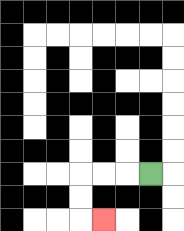{'start': '[6, 7]', 'end': '[4, 9]', 'path_directions': 'L,L,L,D,D,R', 'path_coordinates': '[[6, 7], [5, 7], [4, 7], [3, 7], [3, 8], [3, 9], [4, 9]]'}